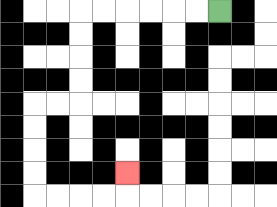{'start': '[9, 0]', 'end': '[5, 7]', 'path_directions': 'L,L,L,L,L,L,D,D,D,D,L,L,D,D,D,D,R,R,R,R,U', 'path_coordinates': '[[9, 0], [8, 0], [7, 0], [6, 0], [5, 0], [4, 0], [3, 0], [3, 1], [3, 2], [3, 3], [3, 4], [2, 4], [1, 4], [1, 5], [1, 6], [1, 7], [1, 8], [2, 8], [3, 8], [4, 8], [5, 8], [5, 7]]'}